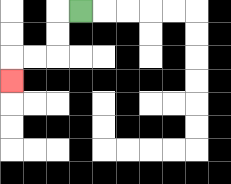{'start': '[3, 0]', 'end': '[0, 3]', 'path_directions': 'L,D,D,L,L,D', 'path_coordinates': '[[3, 0], [2, 0], [2, 1], [2, 2], [1, 2], [0, 2], [0, 3]]'}